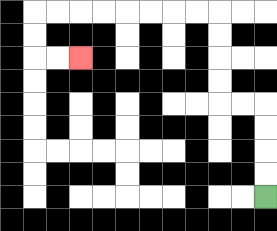{'start': '[11, 8]', 'end': '[3, 2]', 'path_directions': 'U,U,U,U,L,L,U,U,U,U,L,L,L,L,L,L,L,L,D,D,R,R', 'path_coordinates': '[[11, 8], [11, 7], [11, 6], [11, 5], [11, 4], [10, 4], [9, 4], [9, 3], [9, 2], [9, 1], [9, 0], [8, 0], [7, 0], [6, 0], [5, 0], [4, 0], [3, 0], [2, 0], [1, 0], [1, 1], [1, 2], [2, 2], [3, 2]]'}